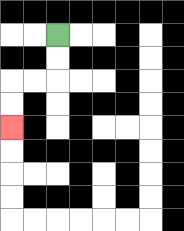{'start': '[2, 1]', 'end': '[0, 5]', 'path_directions': 'D,D,L,L,D,D', 'path_coordinates': '[[2, 1], [2, 2], [2, 3], [1, 3], [0, 3], [0, 4], [0, 5]]'}